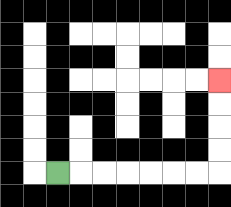{'start': '[2, 7]', 'end': '[9, 3]', 'path_directions': 'R,R,R,R,R,R,R,U,U,U,U', 'path_coordinates': '[[2, 7], [3, 7], [4, 7], [5, 7], [6, 7], [7, 7], [8, 7], [9, 7], [9, 6], [9, 5], [9, 4], [9, 3]]'}